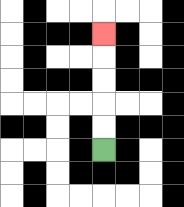{'start': '[4, 6]', 'end': '[4, 1]', 'path_directions': 'U,U,U,U,U', 'path_coordinates': '[[4, 6], [4, 5], [4, 4], [4, 3], [4, 2], [4, 1]]'}